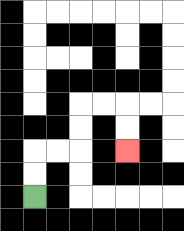{'start': '[1, 8]', 'end': '[5, 6]', 'path_directions': 'U,U,R,R,U,U,R,R,D,D', 'path_coordinates': '[[1, 8], [1, 7], [1, 6], [2, 6], [3, 6], [3, 5], [3, 4], [4, 4], [5, 4], [5, 5], [5, 6]]'}